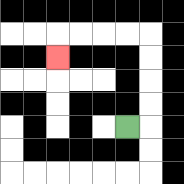{'start': '[5, 5]', 'end': '[2, 2]', 'path_directions': 'R,U,U,U,U,L,L,L,L,D', 'path_coordinates': '[[5, 5], [6, 5], [6, 4], [6, 3], [6, 2], [6, 1], [5, 1], [4, 1], [3, 1], [2, 1], [2, 2]]'}